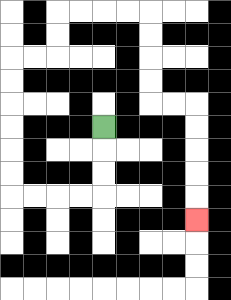{'start': '[4, 5]', 'end': '[8, 9]', 'path_directions': 'D,D,D,L,L,L,L,U,U,U,U,U,U,R,R,U,U,R,R,R,R,D,D,D,D,R,R,D,D,D,D,D', 'path_coordinates': '[[4, 5], [4, 6], [4, 7], [4, 8], [3, 8], [2, 8], [1, 8], [0, 8], [0, 7], [0, 6], [0, 5], [0, 4], [0, 3], [0, 2], [1, 2], [2, 2], [2, 1], [2, 0], [3, 0], [4, 0], [5, 0], [6, 0], [6, 1], [6, 2], [6, 3], [6, 4], [7, 4], [8, 4], [8, 5], [8, 6], [8, 7], [8, 8], [8, 9]]'}